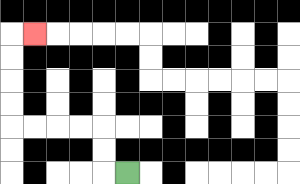{'start': '[5, 7]', 'end': '[1, 1]', 'path_directions': 'L,U,U,L,L,L,L,U,U,U,U,R', 'path_coordinates': '[[5, 7], [4, 7], [4, 6], [4, 5], [3, 5], [2, 5], [1, 5], [0, 5], [0, 4], [0, 3], [0, 2], [0, 1], [1, 1]]'}